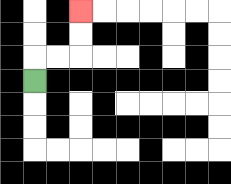{'start': '[1, 3]', 'end': '[3, 0]', 'path_directions': 'U,R,R,U,U', 'path_coordinates': '[[1, 3], [1, 2], [2, 2], [3, 2], [3, 1], [3, 0]]'}